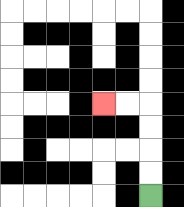{'start': '[6, 8]', 'end': '[4, 4]', 'path_directions': 'U,U,U,U,L,L', 'path_coordinates': '[[6, 8], [6, 7], [6, 6], [6, 5], [6, 4], [5, 4], [4, 4]]'}